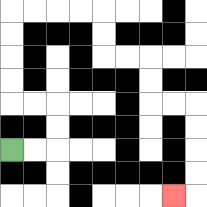{'start': '[0, 6]', 'end': '[7, 8]', 'path_directions': 'R,R,U,U,L,L,U,U,U,U,R,R,R,R,D,D,R,R,D,D,R,R,D,D,D,D,L', 'path_coordinates': '[[0, 6], [1, 6], [2, 6], [2, 5], [2, 4], [1, 4], [0, 4], [0, 3], [0, 2], [0, 1], [0, 0], [1, 0], [2, 0], [3, 0], [4, 0], [4, 1], [4, 2], [5, 2], [6, 2], [6, 3], [6, 4], [7, 4], [8, 4], [8, 5], [8, 6], [8, 7], [8, 8], [7, 8]]'}